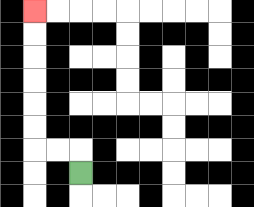{'start': '[3, 7]', 'end': '[1, 0]', 'path_directions': 'U,L,L,U,U,U,U,U,U', 'path_coordinates': '[[3, 7], [3, 6], [2, 6], [1, 6], [1, 5], [1, 4], [1, 3], [1, 2], [1, 1], [1, 0]]'}